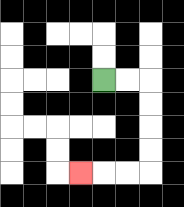{'start': '[4, 3]', 'end': '[3, 7]', 'path_directions': 'R,R,D,D,D,D,L,L,L', 'path_coordinates': '[[4, 3], [5, 3], [6, 3], [6, 4], [6, 5], [6, 6], [6, 7], [5, 7], [4, 7], [3, 7]]'}